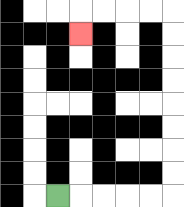{'start': '[2, 8]', 'end': '[3, 1]', 'path_directions': 'R,R,R,R,R,U,U,U,U,U,U,U,U,L,L,L,L,D', 'path_coordinates': '[[2, 8], [3, 8], [4, 8], [5, 8], [6, 8], [7, 8], [7, 7], [7, 6], [7, 5], [7, 4], [7, 3], [7, 2], [7, 1], [7, 0], [6, 0], [5, 0], [4, 0], [3, 0], [3, 1]]'}